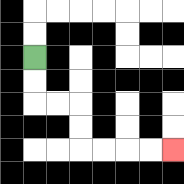{'start': '[1, 2]', 'end': '[7, 6]', 'path_directions': 'D,D,R,R,D,D,R,R,R,R', 'path_coordinates': '[[1, 2], [1, 3], [1, 4], [2, 4], [3, 4], [3, 5], [3, 6], [4, 6], [5, 6], [6, 6], [7, 6]]'}